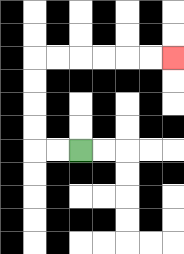{'start': '[3, 6]', 'end': '[7, 2]', 'path_directions': 'L,L,U,U,U,U,R,R,R,R,R,R', 'path_coordinates': '[[3, 6], [2, 6], [1, 6], [1, 5], [1, 4], [1, 3], [1, 2], [2, 2], [3, 2], [4, 2], [5, 2], [6, 2], [7, 2]]'}